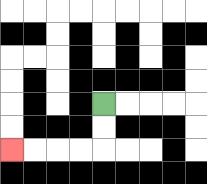{'start': '[4, 4]', 'end': '[0, 6]', 'path_directions': 'D,D,L,L,L,L', 'path_coordinates': '[[4, 4], [4, 5], [4, 6], [3, 6], [2, 6], [1, 6], [0, 6]]'}